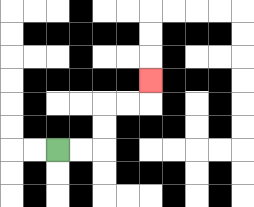{'start': '[2, 6]', 'end': '[6, 3]', 'path_directions': 'R,R,U,U,R,R,U', 'path_coordinates': '[[2, 6], [3, 6], [4, 6], [4, 5], [4, 4], [5, 4], [6, 4], [6, 3]]'}